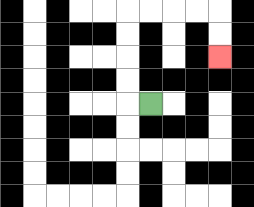{'start': '[6, 4]', 'end': '[9, 2]', 'path_directions': 'L,U,U,U,U,R,R,R,R,D,D', 'path_coordinates': '[[6, 4], [5, 4], [5, 3], [5, 2], [5, 1], [5, 0], [6, 0], [7, 0], [8, 0], [9, 0], [9, 1], [9, 2]]'}